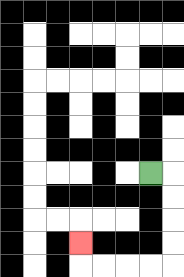{'start': '[6, 7]', 'end': '[3, 10]', 'path_directions': 'R,D,D,D,D,L,L,L,L,U', 'path_coordinates': '[[6, 7], [7, 7], [7, 8], [7, 9], [7, 10], [7, 11], [6, 11], [5, 11], [4, 11], [3, 11], [3, 10]]'}